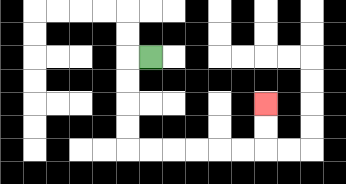{'start': '[6, 2]', 'end': '[11, 4]', 'path_directions': 'L,D,D,D,D,R,R,R,R,R,R,U,U', 'path_coordinates': '[[6, 2], [5, 2], [5, 3], [5, 4], [5, 5], [5, 6], [6, 6], [7, 6], [8, 6], [9, 6], [10, 6], [11, 6], [11, 5], [11, 4]]'}